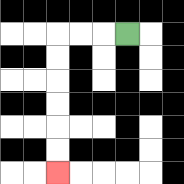{'start': '[5, 1]', 'end': '[2, 7]', 'path_directions': 'L,L,L,D,D,D,D,D,D', 'path_coordinates': '[[5, 1], [4, 1], [3, 1], [2, 1], [2, 2], [2, 3], [2, 4], [2, 5], [2, 6], [2, 7]]'}